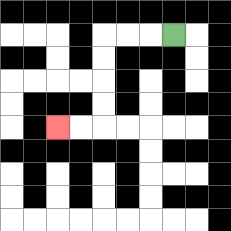{'start': '[7, 1]', 'end': '[2, 5]', 'path_directions': 'L,L,L,D,D,D,D,L,L', 'path_coordinates': '[[7, 1], [6, 1], [5, 1], [4, 1], [4, 2], [4, 3], [4, 4], [4, 5], [3, 5], [2, 5]]'}